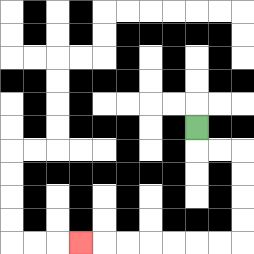{'start': '[8, 5]', 'end': '[3, 10]', 'path_directions': 'D,R,R,D,D,D,D,L,L,L,L,L,L,L', 'path_coordinates': '[[8, 5], [8, 6], [9, 6], [10, 6], [10, 7], [10, 8], [10, 9], [10, 10], [9, 10], [8, 10], [7, 10], [6, 10], [5, 10], [4, 10], [3, 10]]'}